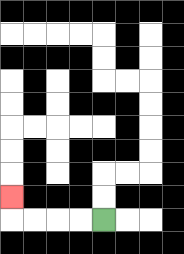{'start': '[4, 9]', 'end': '[0, 8]', 'path_directions': 'L,L,L,L,U', 'path_coordinates': '[[4, 9], [3, 9], [2, 9], [1, 9], [0, 9], [0, 8]]'}